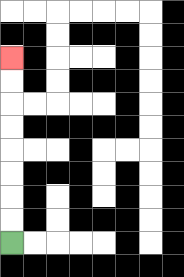{'start': '[0, 10]', 'end': '[0, 2]', 'path_directions': 'U,U,U,U,U,U,U,U', 'path_coordinates': '[[0, 10], [0, 9], [0, 8], [0, 7], [0, 6], [0, 5], [0, 4], [0, 3], [0, 2]]'}